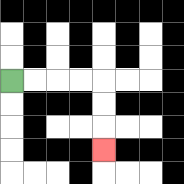{'start': '[0, 3]', 'end': '[4, 6]', 'path_directions': 'R,R,R,R,D,D,D', 'path_coordinates': '[[0, 3], [1, 3], [2, 3], [3, 3], [4, 3], [4, 4], [4, 5], [4, 6]]'}